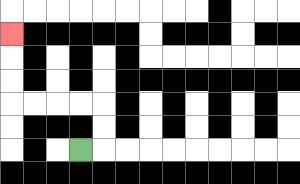{'start': '[3, 6]', 'end': '[0, 1]', 'path_directions': 'R,U,U,L,L,L,L,U,U,U', 'path_coordinates': '[[3, 6], [4, 6], [4, 5], [4, 4], [3, 4], [2, 4], [1, 4], [0, 4], [0, 3], [0, 2], [0, 1]]'}